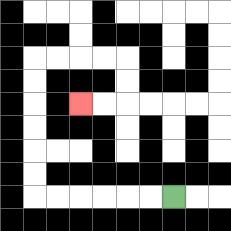{'start': '[7, 8]', 'end': '[3, 4]', 'path_directions': 'L,L,L,L,L,L,U,U,U,U,U,U,R,R,R,R,D,D,L,L', 'path_coordinates': '[[7, 8], [6, 8], [5, 8], [4, 8], [3, 8], [2, 8], [1, 8], [1, 7], [1, 6], [1, 5], [1, 4], [1, 3], [1, 2], [2, 2], [3, 2], [4, 2], [5, 2], [5, 3], [5, 4], [4, 4], [3, 4]]'}